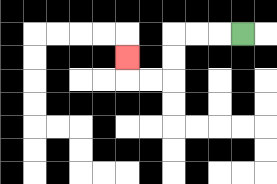{'start': '[10, 1]', 'end': '[5, 2]', 'path_directions': 'L,L,L,D,D,L,L,U', 'path_coordinates': '[[10, 1], [9, 1], [8, 1], [7, 1], [7, 2], [7, 3], [6, 3], [5, 3], [5, 2]]'}